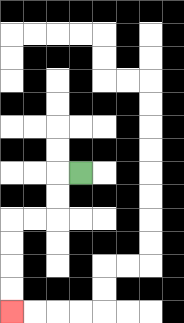{'start': '[3, 7]', 'end': '[0, 13]', 'path_directions': 'L,D,D,L,L,D,D,D,D', 'path_coordinates': '[[3, 7], [2, 7], [2, 8], [2, 9], [1, 9], [0, 9], [0, 10], [0, 11], [0, 12], [0, 13]]'}